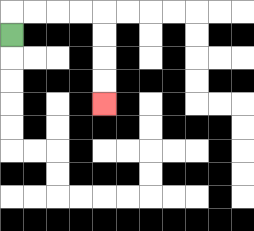{'start': '[0, 1]', 'end': '[4, 4]', 'path_directions': 'U,R,R,R,R,D,D,D,D', 'path_coordinates': '[[0, 1], [0, 0], [1, 0], [2, 0], [3, 0], [4, 0], [4, 1], [4, 2], [4, 3], [4, 4]]'}